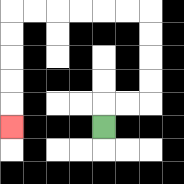{'start': '[4, 5]', 'end': '[0, 5]', 'path_directions': 'U,R,R,U,U,U,U,L,L,L,L,L,L,D,D,D,D,D', 'path_coordinates': '[[4, 5], [4, 4], [5, 4], [6, 4], [6, 3], [6, 2], [6, 1], [6, 0], [5, 0], [4, 0], [3, 0], [2, 0], [1, 0], [0, 0], [0, 1], [0, 2], [0, 3], [0, 4], [0, 5]]'}